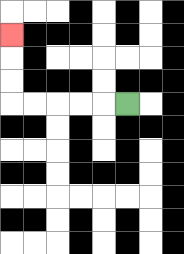{'start': '[5, 4]', 'end': '[0, 1]', 'path_directions': 'L,L,L,L,L,U,U,U', 'path_coordinates': '[[5, 4], [4, 4], [3, 4], [2, 4], [1, 4], [0, 4], [0, 3], [0, 2], [0, 1]]'}